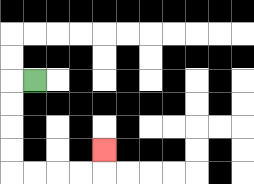{'start': '[1, 3]', 'end': '[4, 6]', 'path_directions': 'L,D,D,D,D,R,R,R,R,U', 'path_coordinates': '[[1, 3], [0, 3], [0, 4], [0, 5], [0, 6], [0, 7], [1, 7], [2, 7], [3, 7], [4, 7], [4, 6]]'}